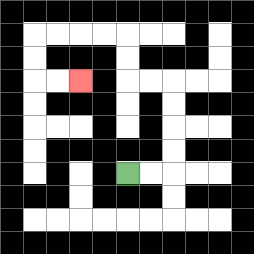{'start': '[5, 7]', 'end': '[3, 3]', 'path_directions': 'R,R,U,U,U,U,L,L,U,U,L,L,L,L,D,D,R,R', 'path_coordinates': '[[5, 7], [6, 7], [7, 7], [7, 6], [7, 5], [7, 4], [7, 3], [6, 3], [5, 3], [5, 2], [5, 1], [4, 1], [3, 1], [2, 1], [1, 1], [1, 2], [1, 3], [2, 3], [3, 3]]'}